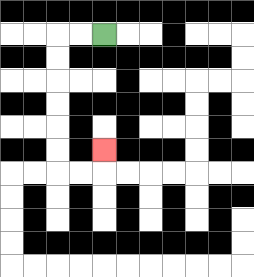{'start': '[4, 1]', 'end': '[4, 6]', 'path_directions': 'L,L,D,D,D,D,D,D,R,R,U', 'path_coordinates': '[[4, 1], [3, 1], [2, 1], [2, 2], [2, 3], [2, 4], [2, 5], [2, 6], [2, 7], [3, 7], [4, 7], [4, 6]]'}